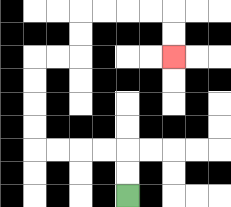{'start': '[5, 8]', 'end': '[7, 2]', 'path_directions': 'U,U,L,L,L,L,U,U,U,U,R,R,U,U,R,R,R,R,D,D', 'path_coordinates': '[[5, 8], [5, 7], [5, 6], [4, 6], [3, 6], [2, 6], [1, 6], [1, 5], [1, 4], [1, 3], [1, 2], [2, 2], [3, 2], [3, 1], [3, 0], [4, 0], [5, 0], [6, 0], [7, 0], [7, 1], [7, 2]]'}